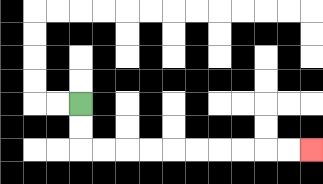{'start': '[3, 4]', 'end': '[13, 6]', 'path_directions': 'D,D,R,R,R,R,R,R,R,R,R,R', 'path_coordinates': '[[3, 4], [3, 5], [3, 6], [4, 6], [5, 6], [6, 6], [7, 6], [8, 6], [9, 6], [10, 6], [11, 6], [12, 6], [13, 6]]'}